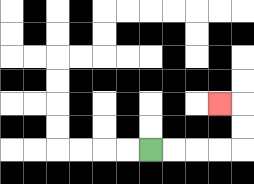{'start': '[6, 6]', 'end': '[9, 4]', 'path_directions': 'R,R,R,R,U,U,L', 'path_coordinates': '[[6, 6], [7, 6], [8, 6], [9, 6], [10, 6], [10, 5], [10, 4], [9, 4]]'}